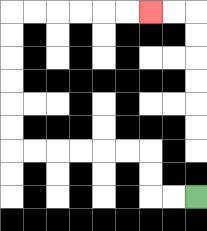{'start': '[8, 8]', 'end': '[6, 0]', 'path_directions': 'L,L,U,U,L,L,L,L,L,L,U,U,U,U,U,U,R,R,R,R,R,R', 'path_coordinates': '[[8, 8], [7, 8], [6, 8], [6, 7], [6, 6], [5, 6], [4, 6], [3, 6], [2, 6], [1, 6], [0, 6], [0, 5], [0, 4], [0, 3], [0, 2], [0, 1], [0, 0], [1, 0], [2, 0], [3, 0], [4, 0], [5, 0], [6, 0]]'}